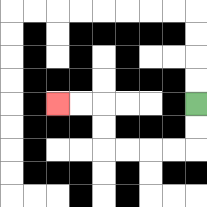{'start': '[8, 4]', 'end': '[2, 4]', 'path_directions': 'D,D,L,L,L,L,U,U,L,L', 'path_coordinates': '[[8, 4], [8, 5], [8, 6], [7, 6], [6, 6], [5, 6], [4, 6], [4, 5], [4, 4], [3, 4], [2, 4]]'}